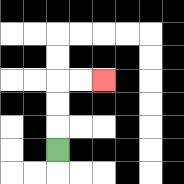{'start': '[2, 6]', 'end': '[4, 3]', 'path_directions': 'U,U,U,R,R', 'path_coordinates': '[[2, 6], [2, 5], [2, 4], [2, 3], [3, 3], [4, 3]]'}